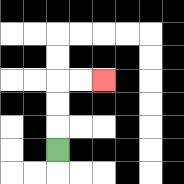{'start': '[2, 6]', 'end': '[4, 3]', 'path_directions': 'U,U,U,R,R', 'path_coordinates': '[[2, 6], [2, 5], [2, 4], [2, 3], [3, 3], [4, 3]]'}